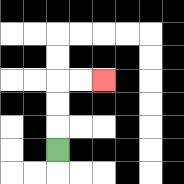{'start': '[2, 6]', 'end': '[4, 3]', 'path_directions': 'U,U,U,R,R', 'path_coordinates': '[[2, 6], [2, 5], [2, 4], [2, 3], [3, 3], [4, 3]]'}